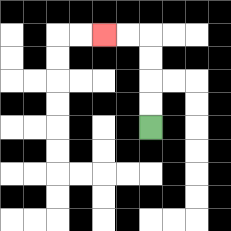{'start': '[6, 5]', 'end': '[4, 1]', 'path_directions': 'U,U,U,U,L,L', 'path_coordinates': '[[6, 5], [6, 4], [6, 3], [6, 2], [6, 1], [5, 1], [4, 1]]'}